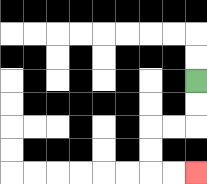{'start': '[8, 3]', 'end': '[8, 7]', 'path_directions': 'D,D,L,L,D,D,R,R', 'path_coordinates': '[[8, 3], [8, 4], [8, 5], [7, 5], [6, 5], [6, 6], [6, 7], [7, 7], [8, 7]]'}